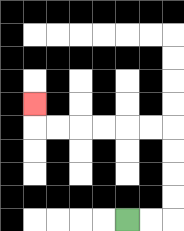{'start': '[5, 9]', 'end': '[1, 4]', 'path_directions': 'R,R,U,U,U,U,L,L,L,L,L,L,U', 'path_coordinates': '[[5, 9], [6, 9], [7, 9], [7, 8], [7, 7], [7, 6], [7, 5], [6, 5], [5, 5], [4, 5], [3, 5], [2, 5], [1, 5], [1, 4]]'}